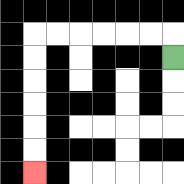{'start': '[7, 2]', 'end': '[1, 7]', 'path_directions': 'U,L,L,L,L,L,L,D,D,D,D,D,D', 'path_coordinates': '[[7, 2], [7, 1], [6, 1], [5, 1], [4, 1], [3, 1], [2, 1], [1, 1], [1, 2], [1, 3], [1, 4], [1, 5], [1, 6], [1, 7]]'}